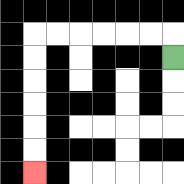{'start': '[7, 2]', 'end': '[1, 7]', 'path_directions': 'U,L,L,L,L,L,L,D,D,D,D,D,D', 'path_coordinates': '[[7, 2], [7, 1], [6, 1], [5, 1], [4, 1], [3, 1], [2, 1], [1, 1], [1, 2], [1, 3], [1, 4], [1, 5], [1, 6], [1, 7]]'}